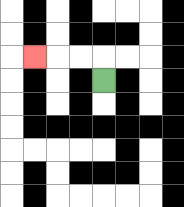{'start': '[4, 3]', 'end': '[1, 2]', 'path_directions': 'U,L,L,L', 'path_coordinates': '[[4, 3], [4, 2], [3, 2], [2, 2], [1, 2]]'}